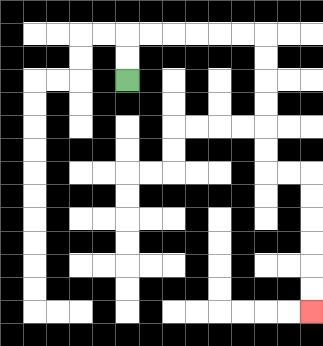{'start': '[5, 3]', 'end': '[13, 13]', 'path_directions': 'U,U,R,R,R,R,R,R,D,D,D,D,D,D,R,R,D,D,D,D,D,D', 'path_coordinates': '[[5, 3], [5, 2], [5, 1], [6, 1], [7, 1], [8, 1], [9, 1], [10, 1], [11, 1], [11, 2], [11, 3], [11, 4], [11, 5], [11, 6], [11, 7], [12, 7], [13, 7], [13, 8], [13, 9], [13, 10], [13, 11], [13, 12], [13, 13]]'}